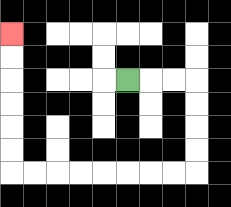{'start': '[5, 3]', 'end': '[0, 1]', 'path_directions': 'R,R,R,D,D,D,D,L,L,L,L,L,L,L,L,U,U,U,U,U,U', 'path_coordinates': '[[5, 3], [6, 3], [7, 3], [8, 3], [8, 4], [8, 5], [8, 6], [8, 7], [7, 7], [6, 7], [5, 7], [4, 7], [3, 7], [2, 7], [1, 7], [0, 7], [0, 6], [0, 5], [0, 4], [0, 3], [0, 2], [0, 1]]'}